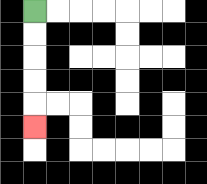{'start': '[1, 0]', 'end': '[1, 5]', 'path_directions': 'D,D,D,D,D', 'path_coordinates': '[[1, 0], [1, 1], [1, 2], [1, 3], [1, 4], [1, 5]]'}